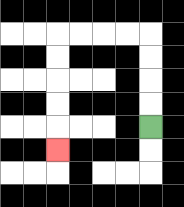{'start': '[6, 5]', 'end': '[2, 6]', 'path_directions': 'U,U,U,U,L,L,L,L,D,D,D,D,D', 'path_coordinates': '[[6, 5], [6, 4], [6, 3], [6, 2], [6, 1], [5, 1], [4, 1], [3, 1], [2, 1], [2, 2], [2, 3], [2, 4], [2, 5], [2, 6]]'}